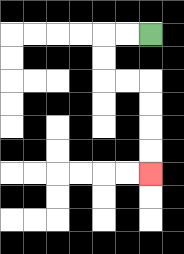{'start': '[6, 1]', 'end': '[6, 7]', 'path_directions': 'L,L,D,D,R,R,D,D,D,D', 'path_coordinates': '[[6, 1], [5, 1], [4, 1], [4, 2], [4, 3], [5, 3], [6, 3], [6, 4], [6, 5], [6, 6], [6, 7]]'}